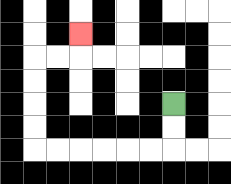{'start': '[7, 4]', 'end': '[3, 1]', 'path_directions': 'D,D,L,L,L,L,L,L,U,U,U,U,R,R,U', 'path_coordinates': '[[7, 4], [7, 5], [7, 6], [6, 6], [5, 6], [4, 6], [3, 6], [2, 6], [1, 6], [1, 5], [1, 4], [1, 3], [1, 2], [2, 2], [3, 2], [3, 1]]'}